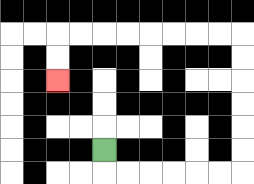{'start': '[4, 6]', 'end': '[2, 3]', 'path_directions': 'D,R,R,R,R,R,R,U,U,U,U,U,U,L,L,L,L,L,L,L,L,D,D', 'path_coordinates': '[[4, 6], [4, 7], [5, 7], [6, 7], [7, 7], [8, 7], [9, 7], [10, 7], [10, 6], [10, 5], [10, 4], [10, 3], [10, 2], [10, 1], [9, 1], [8, 1], [7, 1], [6, 1], [5, 1], [4, 1], [3, 1], [2, 1], [2, 2], [2, 3]]'}